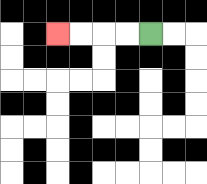{'start': '[6, 1]', 'end': '[2, 1]', 'path_directions': 'L,L,L,L', 'path_coordinates': '[[6, 1], [5, 1], [4, 1], [3, 1], [2, 1]]'}